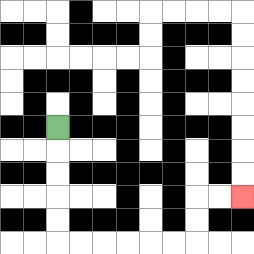{'start': '[2, 5]', 'end': '[10, 8]', 'path_directions': 'D,D,D,D,D,R,R,R,R,R,R,U,U,R,R', 'path_coordinates': '[[2, 5], [2, 6], [2, 7], [2, 8], [2, 9], [2, 10], [3, 10], [4, 10], [5, 10], [6, 10], [7, 10], [8, 10], [8, 9], [8, 8], [9, 8], [10, 8]]'}